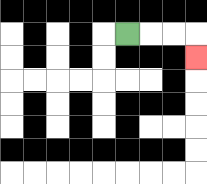{'start': '[5, 1]', 'end': '[8, 2]', 'path_directions': 'R,R,R,D', 'path_coordinates': '[[5, 1], [6, 1], [7, 1], [8, 1], [8, 2]]'}